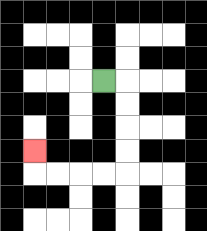{'start': '[4, 3]', 'end': '[1, 6]', 'path_directions': 'R,D,D,D,D,L,L,L,L,U', 'path_coordinates': '[[4, 3], [5, 3], [5, 4], [5, 5], [5, 6], [5, 7], [4, 7], [3, 7], [2, 7], [1, 7], [1, 6]]'}